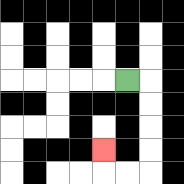{'start': '[5, 3]', 'end': '[4, 6]', 'path_directions': 'R,D,D,D,D,L,L,U', 'path_coordinates': '[[5, 3], [6, 3], [6, 4], [6, 5], [6, 6], [6, 7], [5, 7], [4, 7], [4, 6]]'}